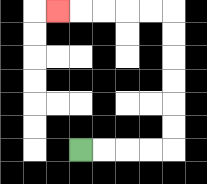{'start': '[3, 6]', 'end': '[2, 0]', 'path_directions': 'R,R,R,R,U,U,U,U,U,U,L,L,L,L,L', 'path_coordinates': '[[3, 6], [4, 6], [5, 6], [6, 6], [7, 6], [7, 5], [7, 4], [7, 3], [7, 2], [7, 1], [7, 0], [6, 0], [5, 0], [4, 0], [3, 0], [2, 0]]'}